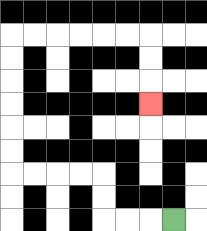{'start': '[7, 9]', 'end': '[6, 4]', 'path_directions': 'L,L,L,U,U,L,L,L,L,U,U,U,U,U,U,R,R,R,R,R,R,D,D,D', 'path_coordinates': '[[7, 9], [6, 9], [5, 9], [4, 9], [4, 8], [4, 7], [3, 7], [2, 7], [1, 7], [0, 7], [0, 6], [0, 5], [0, 4], [0, 3], [0, 2], [0, 1], [1, 1], [2, 1], [3, 1], [4, 1], [5, 1], [6, 1], [6, 2], [6, 3], [6, 4]]'}